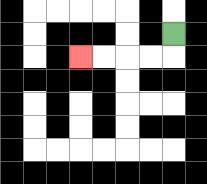{'start': '[7, 1]', 'end': '[3, 2]', 'path_directions': 'D,L,L,L,L', 'path_coordinates': '[[7, 1], [7, 2], [6, 2], [5, 2], [4, 2], [3, 2]]'}